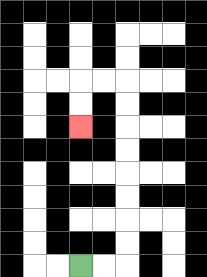{'start': '[3, 11]', 'end': '[3, 5]', 'path_directions': 'R,R,U,U,U,U,U,U,U,U,L,L,D,D', 'path_coordinates': '[[3, 11], [4, 11], [5, 11], [5, 10], [5, 9], [5, 8], [5, 7], [5, 6], [5, 5], [5, 4], [5, 3], [4, 3], [3, 3], [3, 4], [3, 5]]'}